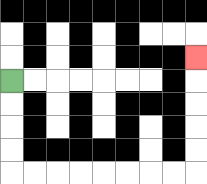{'start': '[0, 3]', 'end': '[8, 2]', 'path_directions': 'D,D,D,D,R,R,R,R,R,R,R,R,U,U,U,U,U', 'path_coordinates': '[[0, 3], [0, 4], [0, 5], [0, 6], [0, 7], [1, 7], [2, 7], [3, 7], [4, 7], [5, 7], [6, 7], [7, 7], [8, 7], [8, 6], [8, 5], [8, 4], [8, 3], [8, 2]]'}